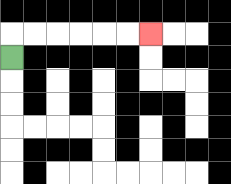{'start': '[0, 2]', 'end': '[6, 1]', 'path_directions': 'U,R,R,R,R,R,R', 'path_coordinates': '[[0, 2], [0, 1], [1, 1], [2, 1], [3, 1], [4, 1], [5, 1], [6, 1]]'}